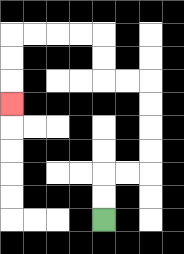{'start': '[4, 9]', 'end': '[0, 4]', 'path_directions': 'U,U,R,R,U,U,U,U,L,L,U,U,L,L,L,L,D,D,D', 'path_coordinates': '[[4, 9], [4, 8], [4, 7], [5, 7], [6, 7], [6, 6], [6, 5], [6, 4], [6, 3], [5, 3], [4, 3], [4, 2], [4, 1], [3, 1], [2, 1], [1, 1], [0, 1], [0, 2], [0, 3], [0, 4]]'}